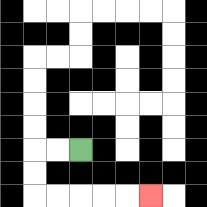{'start': '[3, 6]', 'end': '[6, 8]', 'path_directions': 'L,L,D,D,R,R,R,R,R', 'path_coordinates': '[[3, 6], [2, 6], [1, 6], [1, 7], [1, 8], [2, 8], [3, 8], [4, 8], [5, 8], [6, 8]]'}